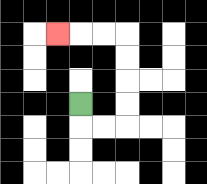{'start': '[3, 4]', 'end': '[2, 1]', 'path_directions': 'D,R,R,U,U,U,U,L,L,L', 'path_coordinates': '[[3, 4], [3, 5], [4, 5], [5, 5], [5, 4], [5, 3], [5, 2], [5, 1], [4, 1], [3, 1], [2, 1]]'}